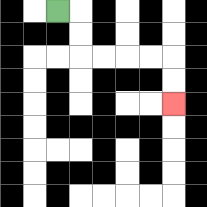{'start': '[2, 0]', 'end': '[7, 4]', 'path_directions': 'R,D,D,R,R,R,R,D,D', 'path_coordinates': '[[2, 0], [3, 0], [3, 1], [3, 2], [4, 2], [5, 2], [6, 2], [7, 2], [7, 3], [7, 4]]'}